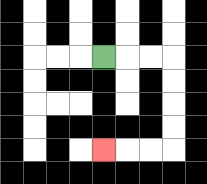{'start': '[4, 2]', 'end': '[4, 6]', 'path_directions': 'R,R,R,D,D,D,D,L,L,L', 'path_coordinates': '[[4, 2], [5, 2], [6, 2], [7, 2], [7, 3], [7, 4], [7, 5], [7, 6], [6, 6], [5, 6], [4, 6]]'}